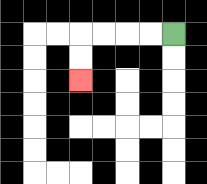{'start': '[7, 1]', 'end': '[3, 3]', 'path_directions': 'L,L,L,L,D,D', 'path_coordinates': '[[7, 1], [6, 1], [5, 1], [4, 1], [3, 1], [3, 2], [3, 3]]'}